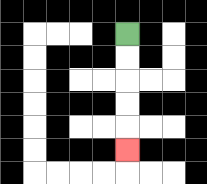{'start': '[5, 1]', 'end': '[5, 6]', 'path_directions': 'D,D,D,D,D', 'path_coordinates': '[[5, 1], [5, 2], [5, 3], [5, 4], [5, 5], [5, 6]]'}